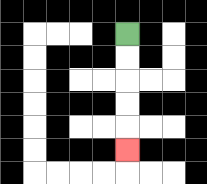{'start': '[5, 1]', 'end': '[5, 6]', 'path_directions': 'D,D,D,D,D', 'path_coordinates': '[[5, 1], [5, 2], [5, 3], [5, 4], [5, 5], [5, 6]]'}